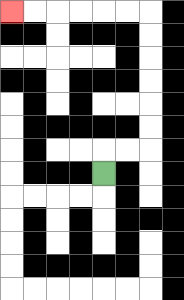{'start': '[4, 7]', 'end': '[0, 0]', 'path_directions': 'U,R,R,U,U,U,U,U,U,L,L,L,L,L,L', 'path_coordinates': '[[4, 7], [4, 6], [5, 6], [6, 6], [6, 5], [6, 4], [6, 3], [6, 2], [6, 1], [6, 0], [5, 0], [4, 0], [3, 0], [2, 0], [1, 0], [0, 0]]'}